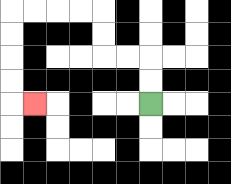{'start': '[6, 4]', 'end': '[1, 4]', 'path_directions': 'U,U,L,L,U,U,L,L,L,L,D,D,D,D,R', 'path_coordinates': '[[6, 4], [6, 3], [6, 2], [5, 2], [4, 2], [4, 1], [4, 0], [3, 0], [2, 0], [1, 0], [0, 0], [0, 1], [0, 2], [0, 3], [0, 4], [1, 4]]'}